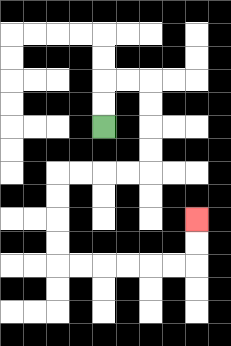{'start': '[4, 5]', 'end': '[8, 9]', 'path_directions': 'U,U,R,R,D,D,D,D,L,L,L,L,D,D,D,D,R,R,R,R,R,R,U,U', 'path_coordinates': '[[4, 5], [4, 4], [4, 3], [5, 3], [6, 3], [6, 4], [6, 5], [6, 6], [6, 7], [5, 7], [4, 7], [3, 7], [2, 7], [2, 8], [2, 9], [2, 10], [2, 11], [3, 11], [4, 11], [5, 11], [6, 11], [7, 11], [8, 11], [8, 10], [8, 9]]'}